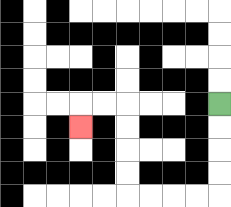{'start': '[9, 4]', 'end': '[3, 5]', 'path_directions': 'D,D,D,D,L,L,L,L,U,U,U,U,L,L,D', 'path_coordinates': '[[9, 4], [9, 5], [9, 6], [9, 7], [9, 8], [8, 8], [7, 8], [6, 8], [5, 8], [5, 7], [5, 6], [5, 5], [5, 4], [4, 4], [3, 4], [3, 5]]'}